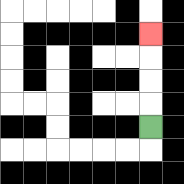{'start': '[6, 5]', 'end': '[6, 1]', 'path_directions': 'U,U,U,U', 'path_coordinates': '[[6, 5], [6, 4], [6, 3], [6, 2], [6, 1]]'}